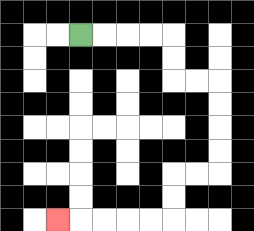{'start': '[3, 1]', 'end': '[2, 9]', 'path_directions': 'R,R,R,R,D,D,R,R,D,D,D,D,L,L,D,D,L,L,L,L,L', 'path_coordinates': '[[3, 1], [4, 1], [5, 1], [6, 1], [7, 1], [7, 2], [7, 3], [8, 3], [9, 3], [9, 4], [9, 5], [9, 6], [9, 7], [8, 7], [7, 7], [7, 8], [7, 9], [6, 9], [5, 9], [4, 9], [3, 9], [2, 9]]'}